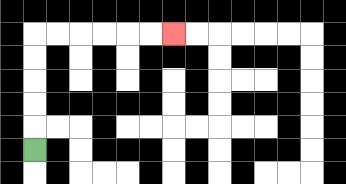{'start': '[1, 6]', 'end': '[7, 1]', 'path_directions': 'U,U,U,U,U,R,R,R,R,R,R', 'path_coordinates': '[[1, 6], [1, 5], [1, 4], [1, 3], [1, 2], [1, 1], [2, 1], [3, 1], [4, 1], [5, 1], [6, 1], [7, 1]]'}